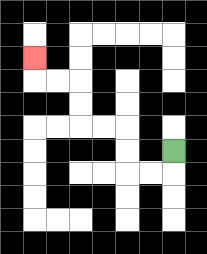{'start': '[7, 6]', 'end': '[1, 2]', 'path_directions': 'D,L,L,U,U,L,L,U,U,L,L,U', 'path_coordinates': '[[7, 6], [7, 7], [6, 7], [5, 7], [5, 6], [5, 5], [4, 5], [3, 5], [3, 4], [3, 3], [2, 3], [1, 3], [1, 2]]'}